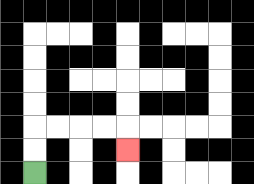{'start': '[1, 7]', 'end': '[5, 6]', 'path_directions': 'U,U,R,R,R,R,D', 'path_coordinates': '[[1, 7], [1, 6], [1, 5], [2, 5], [3, 5], [4, 5], [5, 5], [5, 6]]'}